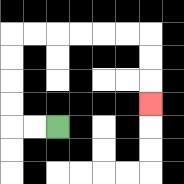{'start': '[2, 5]', 'end': '[6, 4]', 'path_directions': 'L,L,U,U,U,U,R,R,R,R,R,R,D,D,D', 'path_coordinates': '[[2, 5], [1, 5], [0, 5], [0, 4], [0, 3], [0, 2], [0, 1], [1, 1], [2, 1], [3, 1], [4, 1], [5, 1], [6, 1], [6, 2], [6, 3], [6, 4]]'}